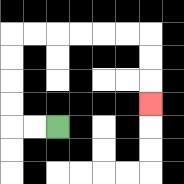{'start': '[2, 5]', 'end': '[6, 4]', 'path_directions': 'L,L,U,U,U,U,R,R,R,R,R,R,D,D,D', 'path_coordinates': '[[2, 5], [1, 5], [0, 5], [0, 4], [0, 3], [0, 2], [0, 1], [1, 1], [2, 1], [3, 1], [4, 1], [5, 1], [6, 1], [6, 2], [6, 3], [6, 4]]'}